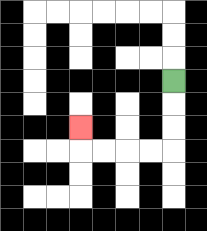{'start': '[7, 3]', 'end': '[3, 5]', 'path_directions': 'D,D,D,L,L,L,L,U', 'path_coordinates': '[[7, 3], [7, 4], [7, 5], [7, 6], [6, 6], [5, 6], [4, 6], [3, 6], [3, 5]]'}